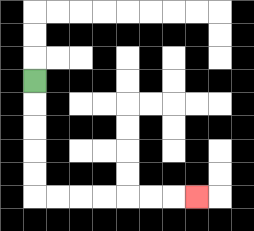{'start': '[1, 3]', 'end': '[8, 8]', 'path_directions': 'D,D,D,D,D,R,R,R,R,R,R,R', 'path_coordinates': '[[1, 3], [1, 4], [1, 5], [1, 6], [1, 7], [1, 8], [2, 8], [3, 8], [4, 8], [5, 8], [6, 8], [7, 8], [8, 8]]'}